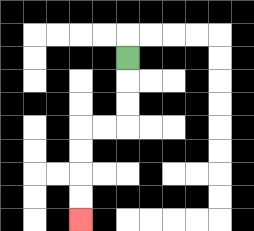{'start': '[5, 2]', 'end': '[3, 9]', 'path_directions': 'D,D,D,L,L,D,D,D,D', 'path_coordinates': '[[5, 2], [5, 3], [5, 4], [5, 5], [4, 5], [3, 5], [3, 6], [3, 7], [3, 8], [3, 9]]'}